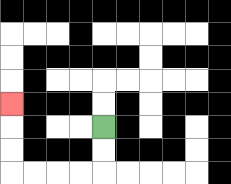{'start': '[4, 5]', 'end': '[0, 4]', 'path_directions': 'D,D,L,L,L,L,U,U,U', 'path_coordinates': '[[4, 5], [4, 6], [4, 7], [3, 7], [2, 7], [1, 7], [0, 7], [0, 6], [0, 5], [0, 4]]'}